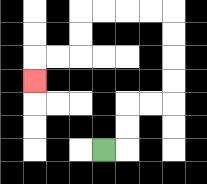{'start': '[4, 6]', 'end': '[1, 3]', 'path_directions': 'R,U,U,R,R,U,U,U,U,L,L,L,L,D,D,L,L,D', 'path_coordinates': '[[4, 6], [5, 6], [5, 5], [5, 4], [6, 4], [7, 4], [7, 3], [7, 2], [7, 1], [7, 0], [6, 0], [5, 0], [4, 0], [3, 0], [3, 1], [3, 2], [2, 2], [1, 2], [1, 3]]'}